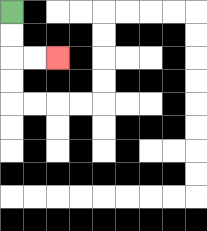{'start': '[0, 0]', 'end': '[2, 2]', 'path_directions': 'D,D,R,R', 'path_coordinates': '[[0, 0], [0, 1], [0, 2], [1, 2], [2, 2]]'}